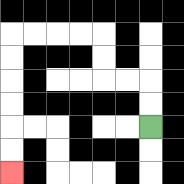{'start': '[6, 5]', 'end': '[0, 7]', 'path_directions': 'U,U,L,L,U,U,L,L,L,L,D,D,D,D,D,D', 'path_coordinates': '[[6, 5], [6, 4], [6, 3], [5, 3], [4, 3], [4, 2], [4, 1], [3, 1], [2, 1], [1, 1], [0, 1], [0, 2], [0, 3], [0, 4], [0, 5], [0, 6], [0, 7]]'}